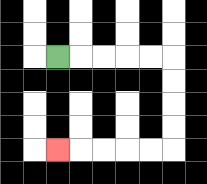{'start': '[2, 2]', 'end': '[2, 6]', 'path_directions': 'R,R,R,R,R,D,D,D,D,L,L,L,L,L', 'path_coordinates': '[[2, 2], [3, 2], [4, 2], [5, 2], [6, 2], [7, 2], [7, 3], [7, 4], [7, 5], [7, 6], [6, 6], [5, 6], [4, 6], [3, 6], [2, 6]]'}